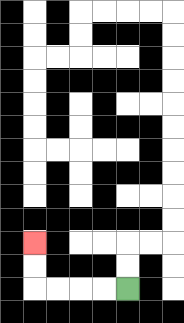{'start': '[5, 12]', 'end': '[1, 10]', 'path_directions': 'L,L,L,L,U,U', 'path_coordinates': '[[5, 12], [4, 12], [3, 12], [2, 12], [1, 12], [1, 11], [1, 10]]'}